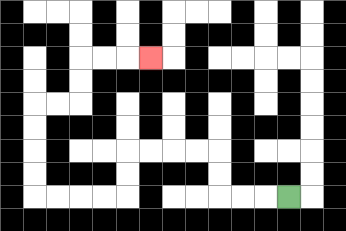{'start': '[12, 8]', 'end': '[6, 2]', 'path_directions': 'L,L,L,U,U,L,L,L,L,D,D,L,L,L,L,U,U,U,U,R,R,U,U,R,R,R', 'path_coordinates': '[[12, 8], [11, 8], [10, 8], [9, 8], [9, 7], [9, 6], [8, 6], [7, 6], [6, 6], [5, 6], [5, 7], [5, 8], [4, 8], [3, 8], [2, 8], [1, 8], [1, 7], [1, 6], [1, 5], [1, 4], [2, 4], [3, 4], [3, 3], [3, 2], [4, 2], [5, 2], [6, 2]]'}